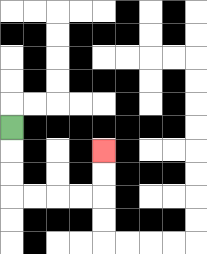{'start': '[0, 5]', 'end': '[4, 6]', 'path_directions': 'D,D,D,R,R,R,R,U,U', 'path_coordinates': '[[0, 5], [0, 6], [0, 7], [0, 8], [1, 8], [2, 8], [3, 8], [4, 8], [4, 7], [4, 6]]'}